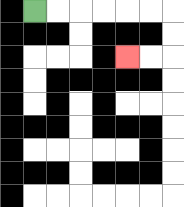{'start': '[1, 0]', 'end': '[5, 2]', 'path_directions': 'R,R,R,R,R,R,D,D,L,L', 'path_coordinates': '[[1, 0], [2, 0], [3, 0], [4, 0], [5, 0], [6, 0], [7, 0], [7, 1], [7, 2], [6, 2], [5, 2]]'}